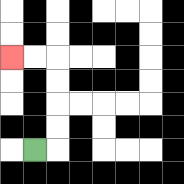{'start': '[1, 6]', 'end': '[0, 2]', 'path_directions': 'R,U,U,U,U,L,L', 'path_coordinates': '[[1, 6], [2, 6], [2, 5], [2, 4], [2, 3], [2, 2], [1, 2], [0, 2]]'}